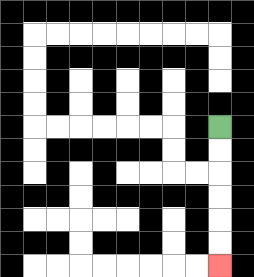{'start': '[9, 5]', 'end': '[9, 11]', 'path_directions': 'D,D,D,D,D,D', 'path_coordinates': '[[9, 5], [9, 6], [9, 7], [9, 8], [9, 9], [9, 10], [9, 11]]'}